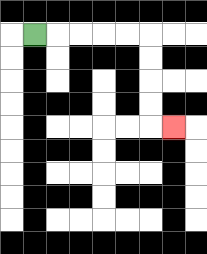{'start': '[1, 1]', 'end': '[7, 5]', 'path_directions': 'R,R,R,R,R,D,D,D,D,R', 'path_coordinates': '[[1, 1], [2, 1], [3, 1], [4, 1], [5, 1], [6, 1], [6, 2], [6, 3], [6, 4], [6, 5], [7, 5]]'}